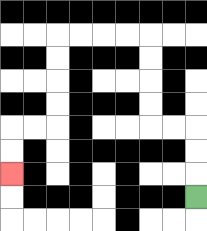{'start': '[8, 8]', 'end': '[0, 7]', 'path_directions': 'U,U,U,L,L,U,U,U,U,L,L,L,L,D,D,D,D,L,L,D,D', 'path_coordinates': '[[8, 8], [8, 7], [8, 6], [8, 5], [7, 5], [6, 5], [6, 4], [6, 3], [6, 2], [6, 1], [5, 1], [4, 1], [3, 1], [2, 1], [2, 2], [2, 3], [2, 4], [2, 5], [1, 5], [0, 5], [0, 6], [0, 7]]'}